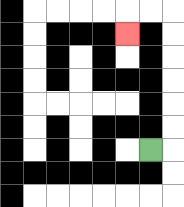{'start': '[6, 6]', 'end': '[5, 1]', 'path_directions': 'R,U,U,U,U,U,U,L,L,D', 'path_coordinates': '[[6, 6], [7, 6], [7, 5], [7, 4], [7, 3], [7, 2], [7, 1], [7, 0], [6, 0], [5, 0], [5, 1]]'}